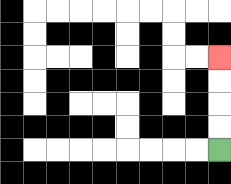{'start': '[9, 6]', 'end': '[9, 2]', 'path_directions': 'U,U,U,U', 'path_coordinates': '[[9, 6], [9, 5], [9, 4], [9, 3], [9, 2]]'}